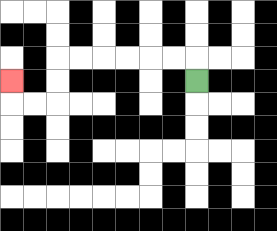{'start': '[8, 3]', 'end': '[0, 3]', 'path_directions': 'U,L,L,L,L,L,L,D,D,L,L,U', 'path_coordinates': '[[8, 3], [8, 2], [7, 2], [6, 2], [5, 2], [4, 2], [3, 2], [2, 2], [2, 3], [2, 4], [1, 4], [0, 4], [0, 3]]'}